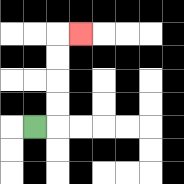{'start': '[1, 5]', 'end': '[3, 1]', 'path_directions': 'R,U,U,U,U,R', 'path_coordinates': '[[1, 5], [2, 5], [2, 4], [2, 3], [2, 2], [2, 1], [3, 1]]'}